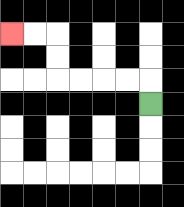{'start': '[6, 4]', 'end': '[0, 1]', 'path_directions': 'U,L,L,L,L,U,U,L,L', 'path_coordinates': '[[6, 4], [6, 3], [5, 3], [4, 3], [3, 3], [2, 3], [2, 2], [2, 1], [1, 1], [0, 1]]'}